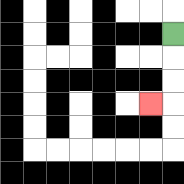{'start': '[7, 1]', 'end': '[6, 4]', 'path_directions': 'D,D,D,L', 'path_coordinates': '[[7, 1], [7, 2], [7, 3], [7, 4], [6, 4]]'}